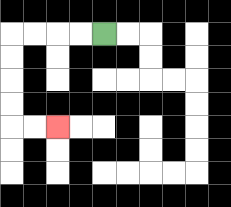{'start': '[4, 1]', 'end': '[2, 5]', 'path_directions': 'L,L,L,L,D,D,D,D,R,R', 'path_coordinates': '[[4, 1], [3, 1], [2, 1], [1, 1], [0, 1], [0, 2], [0, 3], [0, 4], [0, 5], [1, 5], [2, 5]]'}